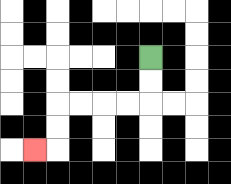{'start': '[6, 2]', 'end': '[1, 6]', 'path_directions': 'D,D,L,L,L,L,D,D,L', 'path_coordinates': '[[6, 2], [6, 3], [6, 4], [5, 4], [4, 4], [3, 4], [2, 4], [2, 5], [2, 6], [1, 6]]'}